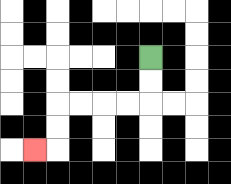{'start': '[6, 2]', 'end': '[1, 6]', 'path_directions': 'D,D,L,L,L,L,D,D,L', 'path_coordinates': '[[6, 2], [6, 3], [6, 4], [5, 4], [4, 4], [3, 4], [2, 4], [2, 5], [2, 6], [1, 6]]'}